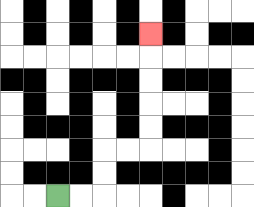{'start': '[2, 8]', 'end': '[6, 1]', 'path_directions': 'R,R,U,U,R,R,U,U,U,U,U', 'path_coordinates': '[[2, 8], [3, 8], [4, 8], [4, 7], [4, 6], [5, 6], [6, 6], [6, 5], [6, 4], [6, 3], [6, 2], [6, 1]]'}